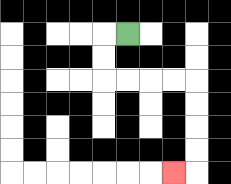{'start': '[5, 1]', 'end': '[7, 7]', 'path_directions': 'L,D,D,R,R,R,R,D,D,D,D,L', 'path_coordinates': '[[5, 1], [4, 1], [4, 2], [4, 3], [5, 3], [6, 3], [7, 3], [8, 3], [8, 4], [8, 5], [8, 6], [8, 7], [7, 7]]'}